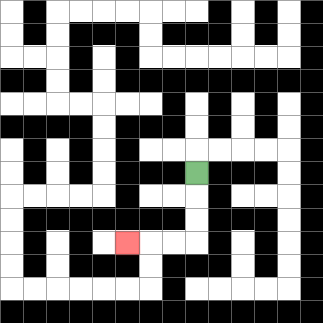{'start': '[8, 7]', 'end': '[5, 10]', 'path_directions': 'D,D,D,L,L,L', 'path_coordinates': '[[8, 7], [8, 8], [8, 9], [8, 10], [7, 10], [6, 10], [5, 10]]'}